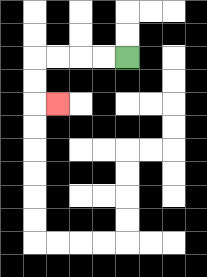{'start': '[5, 2]', 'end': '[2, 4]', 'path_directions': 'L,L,L,L,D,D,R', 'path_coordinates': '[[5, 2], [4, 2], [3, 2], [2, 2], [1, 2], [1, 3], [1, 4], [2, 4]]'}